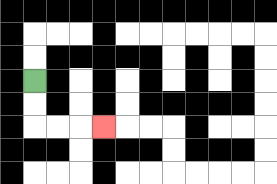{'start': '[1, 3]', 'end': '[4, 5]', 'path_directions': 'D,D,R,R,R', 'path_coordinates': '[[1, 3], [1, 4], [1, 5], [2, 5], [3, 5], [4, 5]]'}